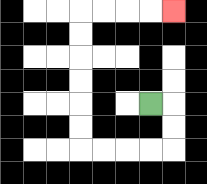{'start': '[6, 4]', 'end': '[7, 0]', 'path_directions': 'R,D,D,L,L,L,L,U,U,U,U,U,U,R,R,R,R', 'path_coordinates': '[[6, 4], [7, 4], [7, 5], [7, 6], [6, 6], [5, 6], [4, 6], [3, 6], [3, 5], [3, 4], [3, 3], [3, 2], [3, 1], [3, 0], [4, 0], [5, 0], [6, 0], [7, 0]]'}